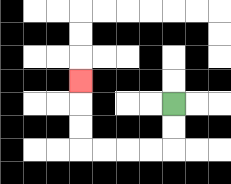{'start': '[7, 4]', 'end': '[3, 3]', 'path_directions': 'D,D,L,L,L,L,U,U,U', 'path_coordinates': '[[7, 4], [7, 5], [7, 6], [6, 6], [5, 6], [4, 6], [3, 6], [3, 5], [3, 4], [3, 3]]'}